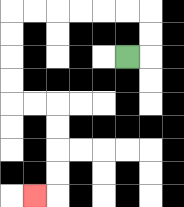{'start': '[5, 2]', 'end': '[1, 8]', 'path_directions': 'R,U,U,L,L,L,L,L,L,D,D,D,D,R,R,D,D,D,D,L', 'path_coordinates': '[[5, 2], [6, 2], [6, 1], [6, 0], [5, 0], [4, 0], [3, 0], [2, 0], [1, 0], [0, 0], [0, 1], [0, 2], [0, 3], [0, 4], [1, 4], [2, 4], [2, 5], [2, 6], [2, 7], [2, 8], [1, 8]]'}